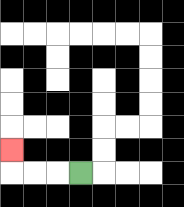{'start': '[3, 7]', 'end': '[0, 6]', 'path_directions': 'L,L,L,U', 'path_coordinates': '[[3, 7], [2, 7], [1, 7], [0, 7], [0, 6]]'}